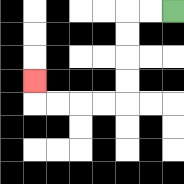{'start': '[7, 0]', 'end': '[1, 3]', 'path_directions': 'L,L,D,D,D,D,L,L,L,L,U', 'path_coordinates': '[[7, 0], [6, 0], [5, 0], [5, 1], [5, 2], [5, 3], [5, 4], [4, 4], [3, 4], [2, 4], [1, 4], [1, 3]]'}